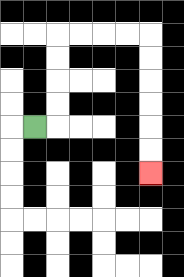{'start': '[1, 5]', 'end': '[6, 7]', 'path_directions': 'R,U,U,U,U,R,R,R,R,D,D,D,D,D,D', 'path_coordinates': '[[1, 5], [2, 5], [2, 4], [2, 3], [2, 2], [2, 1], [3, 1], [4, 1], [5, 1], [6, 1], [6, 2], [6, 3], [6, 4], [6, 5], [6, 6], [6, 7]]'}